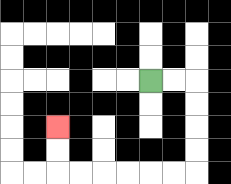{'start': '[6, 3]', 'end': '[2, 5]', 'path_directions': 'R,R,D,D,D,D,L,L,L,L,L,L,U,U', 'path_coordinates': '[[6, 3], [7, 3], [8, 3], [8, 4], [8, 5], [8, 6], [8, 7], [7, 7], [6, 7], [5, 7], [4, 7], [3, 7], [2, 7], [2, 6], [2, 5]]'}